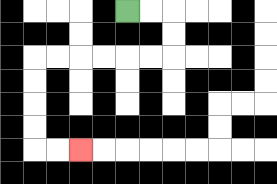{'start': '[5, 0]', 'end': '[3, 6]', 'path_directions': 'R,R,D,D,L,L,L,L,L,L,D,D,D,D,R,R', 'path_coordinates': '[[5, 0], [6, 0], [7, 0], [7, 1], [7, 2], [6, 2], [5, 2], [4, 2], [3, 2], [2, 2], [1, 2], [1, 3], [1, 4], [1, 5], [1, 6], [2, 6], [3, 6]]'}